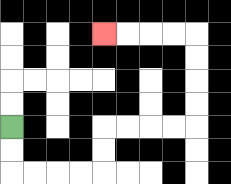{'start': '[0, 5]', 'end': '[4, 1]', 'path_directions': 'D,D,R,R,R,R,U,U,R,R,R,R,U,U,U,U,L,L,L,L', 'path_coordinates': '[[0, 5], [0, 6], [0, 7], [1, 7], [2, 7], [3, 7], [4, 7], [4, 6], [4, 5], [5, 5], [6, 5], [7, 5], [8, 5], [8, 4], [8, 3], [8, 2], [8, 1], [7, 1], [6, 1], [5, 1], [4, 1]]'}